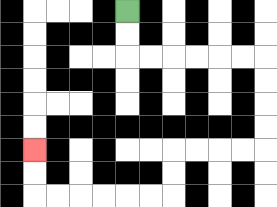{'start': '[5, 0]', 'end': '[1, 6]', 'path_directions': 'D,D,R,R,R,R,R,R,D,D,D,D,L,L,L,L,D,D,L,L,L,L,L,L,U,U', 'path_coordinates': '[[5, 0], [5, 1], [5, 2], [6, 2], [7, 2], [8, 2], [9, 2], [10, 2], [11, 2], [11, 3], [11, 4], [11, 5], [11, 6], [10, 6], [9, 6], [8, 6], [7, 6], [7, 7], [7, 8], [6, 8], [5, 8], [4, 8], [3, 8], [2, 8], [1, 8], [1, 7], [1, 6]]'}